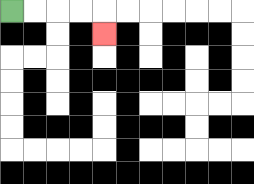{'start': '[0, 0]', 'end': '[4, 1]', 'path_directions': 'R,R,R,R,D', 'path_coordinates': '[[0, 0], [1, 0], [2, 0], [3, 0], [4, 0], [4, 1]]'}